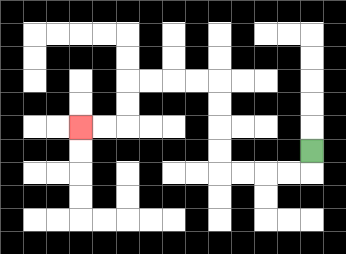{'start': '[13, 6]', 'end': '[3, 5]', 'path_directions': 'D,L,L,L,L,U,U,U,U,L,L,L,L,D,D,L,L', 'path_coordinates': '[[13, 6], [13, 7], [12, 7], [11, 7], [10, 7], [9, 7], [9, 6], [9, 5], [9, 4], [9, 3], [8, 3], [7, 3], [6, 3], [5, 3], [5, 4], [5, 5], [4, 5], [3, 5]]'}